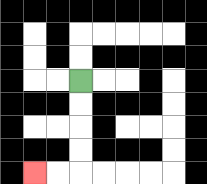{'start': '[3, 3]', 'end': '[1, 7]', 'path_directions': 'D,D,D,D,L,L', 'path_coordinates': '[[3, 3], [3, 4], [3, 5], [3, 6], [3, 7], [2, 7], [1, 7]]'}